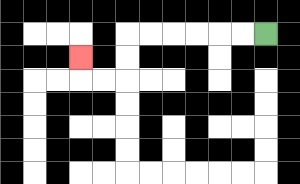{'start': '[11, 1]', 'end': '[3, 2]', 'path_directions': 'L,L,L,L,L,L,D,D,L,L,U', 'path_coordinates': '[[11, 1], [10, 1], [9, 1], [8, 1], [7, 1], [6, 1], [5, 1], [5, 2], [5, 3], [4, 3], [3, 3], [3, 2]]'}